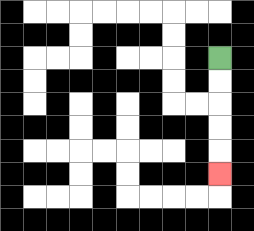{'start': '[9, 2]', 'end': '[9, 7]', 'path_directions': 'D,D,D,D,D', 'path_coordinates': '[[9, 2], [9, 3], [9, 4], [9, 5], [9, 6], [9, 7]]'}